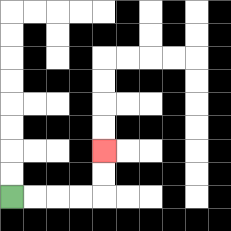{'start': '[0, 8]', 'end': '[4, 6]', 'path_directions': 'R,R,R,R,U,U', 'path_coordinates': '[[0, 8], [1, 8], [2, 8], [3, 8], [4, 8], [4, 7], [4, 6]]'}